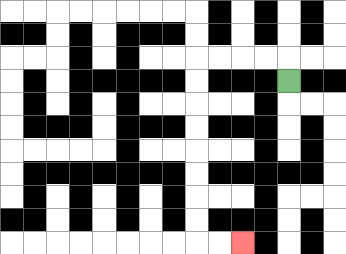{'start': '[12, 3]', 'end': '[10, 10]', 'path_directions': 'U,L,L,L,L,D,D,D,D,D,D,D,D,R,R', 'path_coordinates': '[[12, 3], [12, 2], [11, 2], [10, 2], [9, 2], [8, 2], [8, 3], [8, 4], [8, 5], [8, 6], [8, 7], [8, 8], [8, 9], [8, 10], [9, 10], [10, 10]]'}